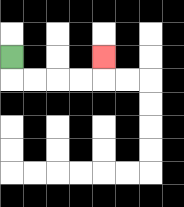{'start': '[0, 2]', 'end': '[4, 2]', 'path_directions': 'D,R,R,R,R,U', 'path_coordinates': '[[0, 2], [0, 3], [1, 3], [2, 3], [3, 3], [4, 3], [4, 2]]'}